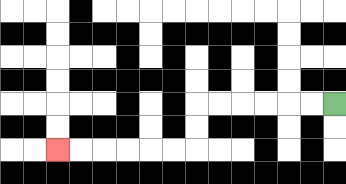{'start': '[14, 4]', 'end': '[2, 6]', 'path_directions': 'L,L,L,L,L,L,D,D,L,L,L,L,L,L', 'path_coordinates': '[[14, 4], [13, 4], [12, 4], [11, 4], [10, 4], [9, 4], [8, 4], [8, 5], [8, 6], [7, 6], [6, 6], [5, 6], [4, 6], [3, 6], [2, 6]]'}